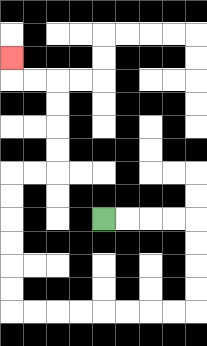{'start': '[4, 9]', 'end': '[0, 2]', 'path_directions': 'R,R,R,R,D,D,D,D,L,L,L,L,L,L,L,L,U,U,U,U,U,U,R,R,U,U,U,U,L,L,U', 'path_coordinates': '[[4, 9], [5, 9], [6, 9], [7, 9], [8, 9], [8, 10], [8, 11], [8, 12], [8, 13], [7, 13], [6, 13], [5, 13], [4, 13], [3, 13], [2, 13], [1, 13], [0, 13], [0, 12], [0, 11], [0, 10], [0, 9], [0, 8], [0, 7], [1, 7], [2, 7], [2, 6], [2, 5], [2, 4], [2, 3], [1, 3], [0, 3], [0, 2]]'}